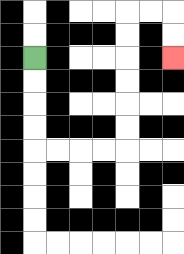{'start': '[1, 2]', 'end': '[7, 2]', 'path_directions': 'D,D,D,D,R,R,R,R,U,U,U,U,U,U,R,R,D,D', 'path_coordinates': '[[1, 2], [1, 3], [1, 4], [1, 5], [1, 6], [2, 6], [3, 6], [4, 6], [5, 6], [5, 5], [5, 4], [5, 3], [5, 2], [5, 1], [5, 0], [6, 0], [7, 0], [7, 1], [7, 2]]'}